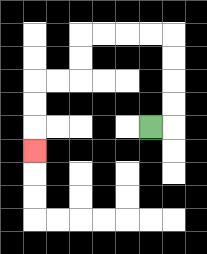{'start': '[6, 5]', 'end': '[1, 6]', 'path_directions': 'R,U,U,U,U,L,L,L,L,D,D,L,L,D,D,D', 'path_coordinates': '[[6, 5], [7, 5], [7, 4], [7, 3], [7, 2], [7, 1], [6, 1], [5, 1], [4, 1], [3, 1], [3, 2], [3, 3], [2, 3], [1, 3], [1, 4], [1, 5], [1, 6]]'}